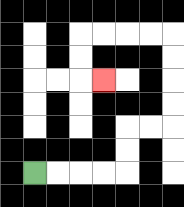{'start': '[1, 7]', 'end': '[4, 3]', 'path_directions': 'R,R,R,R,U,U,R,R,U,U,U,U,L,L,L,L,D,D,R', 'path_coordinates': '[[1, 7], [2, 7], [3, 7], [4, 7], [5, 7], [5, 6], [5, 5], [6, 5], [7, 5], [7, 4], [7, 3], [7, 2], [7, 1], [6, 1], [5, 1], [4, 1], [3, 1], [3, 2], [3, 3], [4, 3]]'}